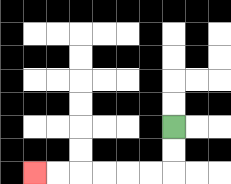{'start': '[7, 5]', 'end': '[1, 7]', 'path_directions': 'D,D,L,L,L,L,L,L', 'path_coordinates': '[[7, 5], [7, 6], [7, 7], [6, 7], [5, 7], [4, 7], [3, 7], [2, 7], [1, 7]]'}